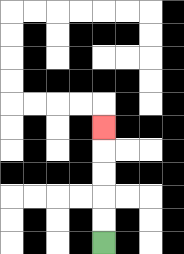{'start': '[4, 10]', 'end': '[4, 5]', 'path_directions': 'U,U,U,U,U', 'path_coordinates': '[[4, 10], [4, 9], [4, 8], [4, 7], [4, 6], [4, 5]]'}